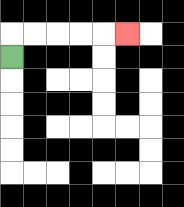{'start': '[0, 2]', 'end': '[5, 1]', 'path_directions': 'U,R,R,R,R,R', 'path_coordinates': '[[0, 2], [0, 1], [1, 1], [2, 1], [3, 1], [4, 1], [5, 1]]'}